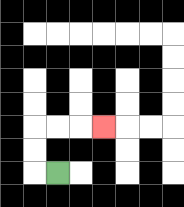{'start': '[2, 7]', 'end': '[4, 5]', 'path_directions': 'L,U,U,R,R,R', 'path_coordinates': '[[2, 7], [1, 7], [1, 6], [1, 5], [2, 5], [3, 5], [4, 5]]'}